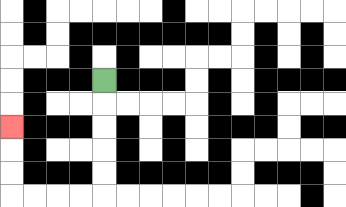{'start': '[4, 3]', 'end': '[0, 5]', 'path_directions': 'D,D,D,D,D,L,L,L,L,U,U,U', 'path_coordinates': '[[4, 3], [4, 4], [4, 5], [4, 6], [4, 7], [4, 8], [3, 8], [2, 8], [1, 8], [0, 8], [0, 7], [0, 6], [0, 5]]'}